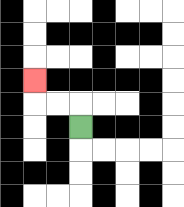{'start': '[3, 5]', 'end': '[1, 3]', 'path_directions': 'U,L,L,U', 'path_coordinates': '[[3, 5], [3, 4], [2, 4], [1, 4], [1, 3]]'}